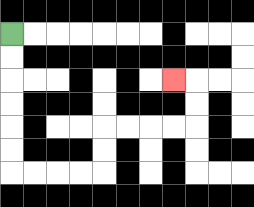{'start': '[0, 1]', 'end': '[7, 3]', 'path_directions': 'D,D,D,D,D,D,R,R,R,R,U,U,R,R,R,R,U,U,L', 'path_coordinates': '[[0, 1], [0, 2], [0, 3], [0, 4], [0, 5], [0, 6], [0, 7], [1, 7], [2, 7], [3, 7], [4, 7], [4, 6], [4, 5], [5, 5], [6, 5], [7, 5], [8, 5], [8, 4], [8, 3], [7, 3]]'}